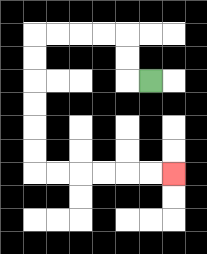{'start': '[6, 3]', 'end': '[7, 7]', 'path_directions': 'L,U,U,L,L,L,L,D,D,D,D,D,D,R,R,R,R,R,R', 'path_coordinates': '[[6, 3], [5, 3], [5, 2], [5, 1], [4, 1], [3, 1], [2, 1], [1, 1], [1, 2], [1, 3], [1, 4], [1, 5], [1, 6], [1, 7], [2, 7], [3, 7], [4, 7], [5, 7], [6, 7], [7, 7]]'}